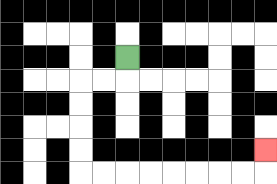{'start': '[5, 2]', 'end': '[11, 6]', 'path_directions': 'D,L,L,D,D,D,D,R,R,R,R,R,R,R,R,U', 'path_coordinates': '[[5, 2], [5, 3], [4, 3], [3, 3], [3, 4], [3, 5], [3, 6], [3, 7], [4, 7], [5, 7], [6, 7], [7, 7], [8, 7], [9, 7], [10, 7], [11, 7], [11, 6]]'}